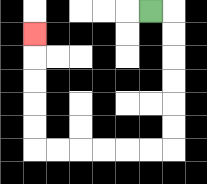{'start': '[6, 0]', 'end': '[1, 1]', 'path_directions': 'R,D,D,D,D,D,D,L,L,L,L,L,L,U,U,U,U,U', 'path_coordinates': '[[6, 0], [7, 0], [7, 1], [7, 2], [7, 3], [7, 4], [7, 5], [7, 6], [6, 6], [5, 6], [4, 6], [3, 6], [2, 6], [1, 6], [1, 5], [1, 4], [1, 3], [1, 2], [1, 1]]'}